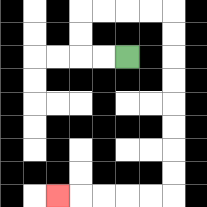{'start': '[5, 2]', 'end': '[2, 8]', 'path_directions': 'L,L,U,U,R,R,R,R,D,D,D,D,D,D,D,D,L,L,L,L,L', 'path_coordinates': '[[5, 2], [4, 2], [3, 2], [3, 1], [3, 0], [4, 0], [5, 0], [6, 0], [7, 0], [7, 1], [7, 2], [7, 3], [7, 4], [7, 5], [7, 6], [7, 7], [7, 8], [6, 8], [5, 8], [4, 8], [3, 8], [2, 8]]'}